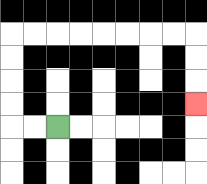{'start': '[2, 5]', 'end': '[8, 4]', 'path_directions': 'L,L,U,U,U,U,R,R,R,R,R,R,R,R,D,D,D', 'path_coordinates': '[[2, 5], [1, 5], [0, 5], [0, 4], [0, 3], [0, 2], [0, 1], [1, 1], [2, 1], [3, 1], [4, 1], [5, 1], [6, 1], [7, 1], [8, 1], [8, 2], [8, 3], [8, 4]]'}